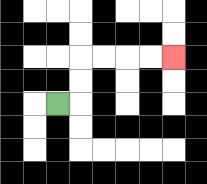{'start': '[2, 4]', 'end': '[7, 2]', 'path_directions': 'R,U,U,R,R,R,R', 'path_coordinates': '[[2, 4], [3, 4], [3, 3], [3, 2], [4, 2], [5, 2], [6, 2], [7, 2]]'}